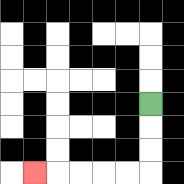{'start': '[6, 4]', 'end': '[1, 7]', 'path_directions': 'D,D,D,L,L,L,L,L', 'path_coordinates': '[[6, 4], [6, 5], [6, 6], [6, 7], [5, 7], [4, 7], [3, 7], [2, 7], [1, 7]]'}